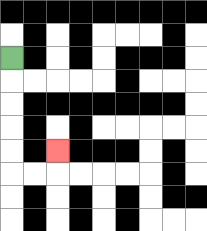{'start': '[0, 2]', 'end': '[2, 6]', 'path_directions': 'D,D,D,D,D,R,R,U', 'path_coordinates': '[[0, 2], [0, 3], [0, 4], [0, 5], [0, 6], [0, 7], [1, 7], [2, 7], [2, 6]]'}